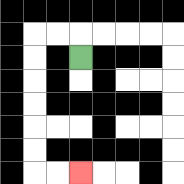{'start': '[3, 2]', 'end': '[3, 7]', 'path_directions': 'U,L,L,D,D,D,D,D,D,R,R', 'path_coordinates': '[[3, 2], [3, 1], [2, 1], [1, 1], [1, 2], [1, 3], [1, 4], [1, 5], [1, 6], [1, 7], [2, 7], [3, 7]]'}